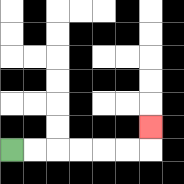{'start': '[0, 6]', 'end': '[6, 5]', 'path_directions': 'R,R,R,R,R,R,U', 'path_coordinates': '[[0, 6], [1, 6], [2, 6], [3, 6], [4, 6], [5, 6], [6, 6], [6, 5]]'}